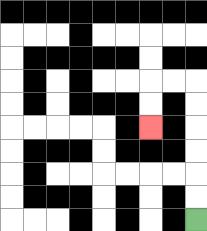{'start': '[8, 9]', 'end': '[6, 5]', 'path_directions': 'U,U,U,U,U,U,L,L,D,D', 'path_coordinates': '[[8, 9], [8, 8], [8, 7], [8, 6], [8, 5], [8, 4], [8, 3], [7, 3], [6, 3], [6, 4], [6, 5]]'}